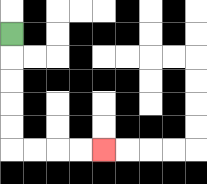{'start': '[0, 1]', 'end': '[4, 6]', 'path_directions': 'D,D,D,D,D,R,R,R,R', 'path_coordinates': '[[0, 1], [0, 2], [0, 3], [0, 4], [0, 5], [0, 6], [1, 6], [2, 6], [3, 6], [4, 6]]'}